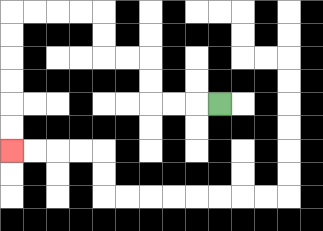{'start': '[9, 4]', 'end': '[0, 6]', 'path_directions': 'L,L,L,U,U,L,L,U,U,L,L,L,L,D,D,D,D,D,D', 'path_coordinates': '[[9, 4], [8, 4], [7, 4], [6, 4], [6, 3], [6, 2], [5, 2], [4, 2], [4, 1], [4, 0], [3, 0], [2, 0], [1, 0], [0, 0], [0, 1], [0, 2], [0, 3], [0, 4], [0, 5], [0, 6]]'}